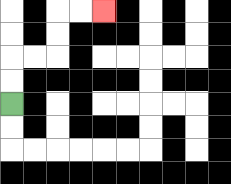{'start': '[0, 4]', 'end': '[4, 0]', 'path_directions': 'U,U,R,R,U,U,R,R', 'path_coordinates': '[[0, 4], [0, 3], [0, 2], [1, 2], [2, 2], [2, 1], [2, 0], [3, 0], [4, 0]]'}